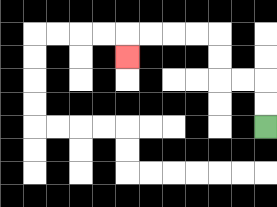{'start': '[11, 5]', 'end': '[5, 2]', 'path_directions': 'U,U,L,L,U,U,L,L,L,L,D', 'path_coordinates': '[[11, 5], [11, 4], [11, 3], [10, 3], [9, 3], [9, 2], [9, 1], [8, 1], [7, 1], [6, 1], [5, 1], [5, 2]]'}